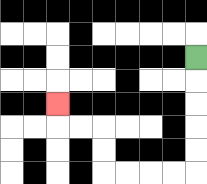{'start': '[8, 2]', 'end': '[2, 4]', 'path_directions': 'D,D,D,D,D,L,L,L,L,U,U,L,L,U', 'path_coordinates': '[[8, 2], [8, 3], [8, 4], [8, 5], [8, 6], [8, 7], [7, 7], [6, 7], [5, 7], [4, 7], [4, 6], [4, 5], [3, 5], [2, 5], [2, 4]]'}